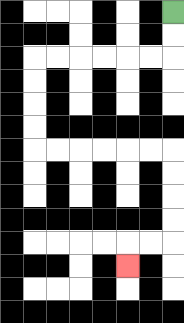{'start': '[7, 0]', 'end': '[5, 11]', 'path_directions': 'D,D,L,L,L,L,L,L,D,D,D,D,R,R,R,R,R,R,D,D,D,D,L,L,D', 'path_coordinates': '[[7, 0], [7, 1], [7, 2], [6, 2], [5, 2], [4, 2], [3, 2], [2, 2], [1, 2], [1, 3], [1, 4], [1, 5], [1, 6], [2, 6], [3, 6], [4, 6], [5, 6], [6, 6], [7, 6], [7, 7], [7, 8], [7, 9], [7, 10], [6, 10], [5, 10], [5, 11]]'}